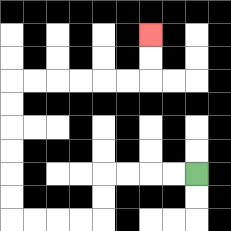{'start': '[8, 7]', 'end': '[6, 1]', 'path_directions': 'L,L,L,L,D,D,L,L,L,L,U,U,U,U,U,U,R,R,R,R,R,R,U,U', 'path_coordinates': '[[8, 7], [7, 7], [6, 7], [5, 7], [4, 7], [4, 8], [4, 9], [3, 9], [2, 9], [1, 9], [0, 9], [0, 8], [0, 7], [0, 6], [0, 5], [0, 4], [0, 3], [1, 3], [2, 3], [3, 3], [4, 3], [5, 3], [6, 3], [6, 2], [6, 1]]'}